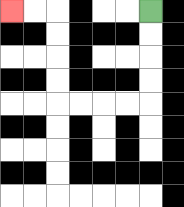{'start': '[6, 0]', 'end': '[0, 0]', 'path_directions': 'D,D,D,D,L,L,L,L,U,U,U,U,L,L', 'path_coordinates': '[[6, 0], [6, 1], [6, 2], [6, 3], [6, 4], [5, 4], [4, 4], [3, 4], [2, 4], [2, 3], [2, 2], [2, 1], [2, 0], [1, 0], [0, 0]]'}